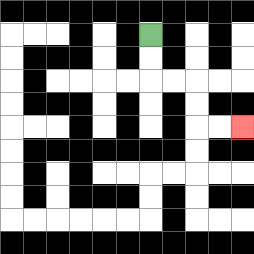{'start': '[6, 1]', 'end': '[10, 5]', 'path_directions': 'D,D,R,R,D,D,R,R', 'path_coordinates': '[[6, 1], [6, 2], [6, 3], [7, 3], [8, 3], [8, 4], [8, 5], [9, 5], [10, 5]]'}